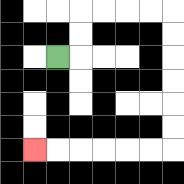{'start': '[2, 2]', 'end': '[1, 6]', 'path_directions': 'R,U,U,R,R,R,R,D,D,D,D,D,D,L,L,L,L,L,L', 'path_coordinates': '[[2, 2], [3, 2], [3, 1], [3, 0], [4, 0], [5, 0], [6, 0], [7, 0], [7, 1], [7, 2], [7, 3], [7, 4], [7, 5], [7, 6], [6, 6], [5, 6], [4, 6], [3, 6], [2, 6], [1, 6]]'}